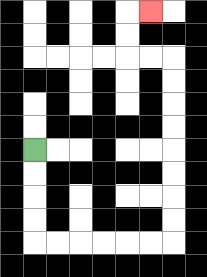{'start': '[1, 6]', 'end': '[6, 0]', 'path_directions': 'D,D,D,D,R,R,R,R,R,R,U,U,U,U,U,U,U,U,L,L,U,U,R', 'path_coordinates': '[[1, 6], [1, 7], [1, 8], [1, 9], [1, 10], [2, 10], [3, 10], [4, 10], [5, 10], [6, 10], [7, 10], [7, 9], [7, 8], [7, 7], [7, 6], [7, 5], [7, 4], [7, 3], [7, 2], [6, 2], [5, 2], [5, 1], [5, 0], [6, 0]]'}